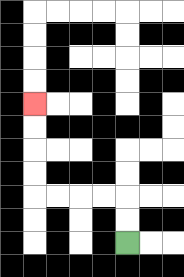{'start': '[5, 10]', 'end': '[1, 4]', 'path_directions': 'U,U,L,L,L,L,U,U,U,U', 'path_coordinates': '[[5, 10], [5, 9], [5, 8], [4, 8], [3, 8], [2, 8], [1, 8], [1, 7], [1, 6], [1, 5], [1, 4]]'}